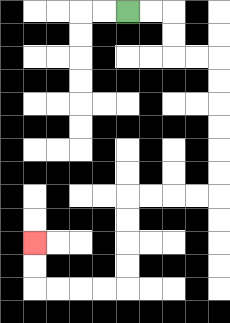{'start': '[5, 0]', 'end': '[1, 10]', 'path_directions': 'R,R,D,D,R,R,D,D,D,D,D,D,L,L,L,L,D,D,D,D,L,L,L,L,U,U', 'path_coordinates': '[[5, 0], [6, 0], [7, 0], [7, 1], [7, 2], [8, 2], [9, 2], [9, 3], [9, 4], [9, 5], [9, 6], [9, 7], [9, 8], [8, 8], [7, 8], [6, 8], [5, 8], [5, 9], [5, 10], [5, 11], [5, 12], [4, 12], [3, 12], [2, 12], [1, 12], [1, 11], [1, 10]]'}